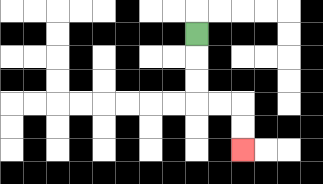{'start': '[8, 1]', 'end': '[10, 6]', 'path_directions': 'D,D,D,R,R,D,D', 'path_coordinates': '[[8, 1], [8, 2], [8, 3], [8, 4], [9, 4], [10, 4], [10, 5], [10, 6]]'}